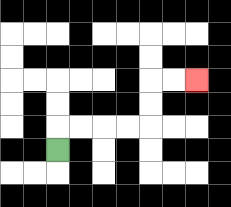{'start': '[2, 6]', 'end': '[8, 3]', 'path_directions': 'U,R,R,R,R,U,U,R,R', 'path_coordinates': '[[2, 6], [2, 5], [3, 5], [4, 5], [5, 5], [6, 5], [6, 4], [6, 3], [7, 3], [8, 3]]'}